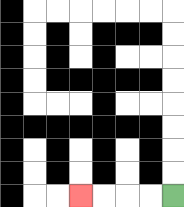{'start': '[7, 8]', 'end': '[3, 8]', 'path_directions': 'L,L,L,L', 'path_coordinates': '[[7, 8], [6, 8], [5, 8], [4, 8], [3, 8]]'}